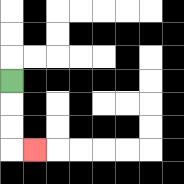{'start': '[0, 3]', 'end': '[1, 6]', 'path_directions': 'D,D,D,R', 'path_coordinates': '[[0, 3], [0, 4], [0, 5], [0, 6], [1, 6]]'}